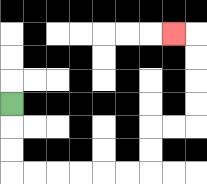{'start': '[0, 4]', 'end': '[7, 1]', 'path_directions': 'D,D,D,R,R,R,R,R,R,U,U,R,R,U,U,U,U,L', 'path_coordinates': '[[0, 4], [0, 5], [0, 6], [0, 7], [1, 7], [2, 7], [3, 7], [4, 7], [5, 7], [6, 7], [6, 6], [6, 5], [7, 5], [8, 5], [8, 4], [8, 3], [8, 2], [8, 1], [7, 1]]'}